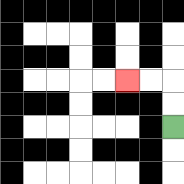{'start': '[7, 5]', 'end': '[5, 3]', 'path_directions': 'U,U,L,L', 'path_coordinates': '[[7, 5], [7, 4], [7, 3], [6, 3], [5, 3]]'}